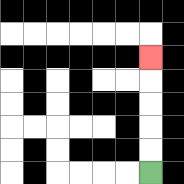{'start': '[6, 7]', 'end': '[6, 2]', 'path_directions': 'U,U,U,U,U', 'path_coordinates': '[[6, 7], [6, 6], [6, 5], [6, 4], [6, 3], [6, 2]]'}